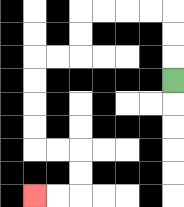{'start': '[7, 3]', 'end': '[1, 8]', 'path_directions': 'U,U,U,L,L,L,L,D,D,L,L,D,D,D,D,R,R,D,D,L,L', 'path_coordinates': '[[7, 3], [7, 2], [7, 1], [7, 0], [6, 0], [5, 0], [4, 0], [3, 0], [3, 1], [3, 2], [2, 2], [1, 2], [1, 3], [1, 4], [1, 5], [1, 6], [2, 6], [3, 6], [3, 7], [3, 8], [2, 8], [1, 8]]'}